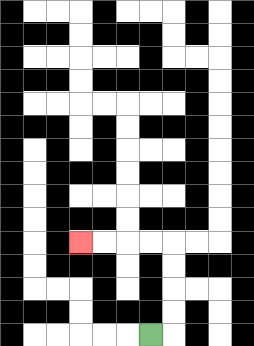{'start': '[6, 14]', 'end': '[3, 10]', 'path_directions': 'R,U,U,U,U,L,L,L,L', 'path_coordinates': '[[6, 14], [7, 14], [7, 13], [7, 12], [7, 11], [7, 10], [6, 10], [5, 10], [4, 10], [3, 10]]'}